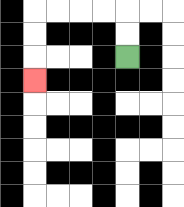{'start': '[5, 2]', 'end': '[1, 3]', 'path_directions': 'U,U,L,L,L,L,D,D,D', 'path_coordinates': '[[5, 2], [5, 1], [5, 0], [4, 0], [3, 0], [2, 0], [1, 0], [1, 1], [1, 2], [1, 3]]'}